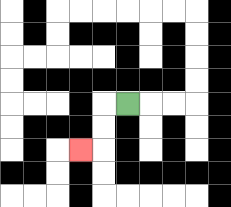{'start': '[5, 4]', 'end': '[3, 6]', 'path_directions': 'L,D,D,L', 'path_coordinates': '[[5, 4], [4, 4], [4, 5], [4, 6], [3, 6]]'}